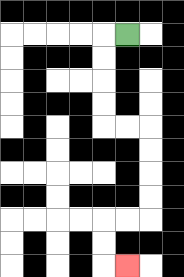{'start': '[5, 1]', 'end': '[5, 11]', 'path_directions': 'L,D,D,D,D,R,R,D,D,D,D,L,L,D,D,R', 'path_coordinates': '[[5, 1], [4, 1], [4, 2], [4, 3], [4, 4], [4, 5], [5, 5], [6, 5], [6, 6], [6, 7], [6, 8], [6, 9], [5, 9], [4, 9], [4, 10], [4, 11], [5, 11]]'}